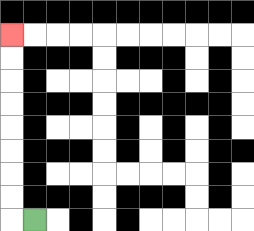{'start': '[1, 9]', 'end': '[0, 1]', 'path_directions': 'L,U,U,U,U,U,U,U,U', 'path_coordinates': '[[1, 9], [0, 9], [0, 8], [0, 7], [0, 6], [0, 5], [0, 4], [0, 3], [0, 2], [0, 1]]'}